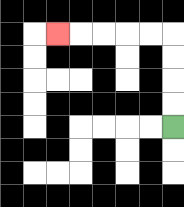{'start': '[7, 5]', 'end': '[2, 1]', 'path_directions': 'U,U,U,U,L,L,L,L,L', 'path_coordinates': '[[7, 5], [7, 4], [7, 3], [7, 2], [7, 1], [6, 1], [5, 1], [4, 1], [3, 1], [2, 1]]'}